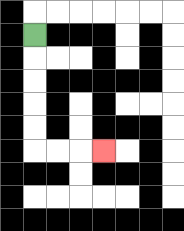{'start': '[1, 1]', 'end': '[4, 6]', 'path_directions': 'D,D,D,D,D,R,R,R', 'path_coordinates': '[[1, 1], [1, 2], [1, 3], [1, 4], [1, 5], [1, 6], [2, 6], [3, 6], [4, 6]]'}